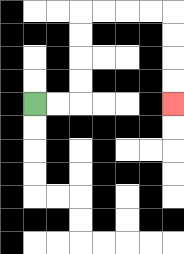{'start': '[1, 4]', 'end': '[7, 4]', 'path_directions': 'R,R,U,U,U,U,R,R,R,R,D,D,D,D', 'path_coordinates': '[[1, 4], [2, 4], [3, 4], [3, 3], [3, 2], [3, 1], [3, 0], [4, 0], [5, 0], [6, 0], [7, 0], [7, 1], [7, 2], [7, 3], [7, 4]]'}